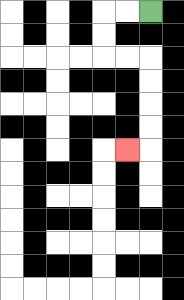{'start': '[6, 0]', 'end': '[5, 6]', 'path_directions': 'L,L,D,D,R,R,D,D,D,D,L', 'path_coordinates': '[[6, 0], [5, 0], [4, 0], [4, 1], [4, 2], [5, 2], [6, 2], [6, 3], [6, 4], [6, 5], [6, 6], [5, 6]]'}